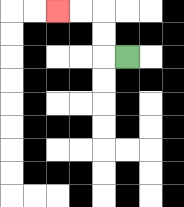{'start': '[5, 2]', 'end': '[2, 0]', 'path_directions': 'L,U,U,L,L', 'path_coordinates': '[[5, 2], [4, 2], [4, 1], [4, 0], [3, 0], [2, 0]]'}